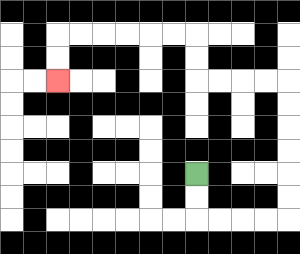{'start': '[8, 7]', 'end': '[2, 3]', 'path_directions': 'D,D,R,R,R,R,U,U,U,U,U,U,L,L,L,L,U,U,L,L,L,L,L,L,D,D', 'path_coordinates': '[[8, 7], [8, 8], [8, 9], [9, 9], [10, 9], [11, 9], [12, 9], [12, 8], [12, 7], [12, 6], [12, 5], [12, 4], [12, 3], [11, 3], [10, 3], [9, 3], [8, 3], [8, 2], [8, 1], [7, 1], [6, 1], [5, 1], [4, 1], [3, 1], [2, 1], [2, 2], [2, 3]]'}